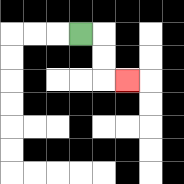{'start': '[3, 1]', 'end': '[5, 3]', 'path_directions': 'R,D,D,R', 'path_coordinates': '[[3, 1], [4, 1], [4, 2], [4, 3], [5, 3]]'}